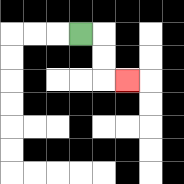{'start': '[3, 1]', 'end': '[5, 3]', 'path_directions': 'R,D,D,R', 'path_coordinates': '[[3, 1], [4, 1], [4, 2], [4, 3], [5, 3]]'}